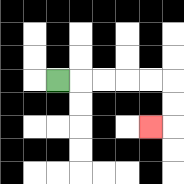{'start': '[2, 3]', 'end': '[6, 5]', 'path_directions': 'R,R,R,R,R,D,D,L', 'path_coordinates': '[[2, 3], [3, 3], [4, 3], [5, 3], [6, 3], [7, 3], [7, 4], [7, 5], [6, 5]]'}